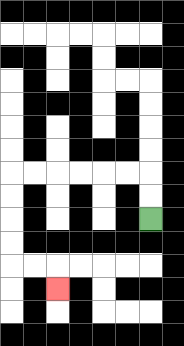{'start': '[6, 9]', 'end': '[2, 12]', 'path_directions': 'U,U,L,L,L,L,L,L,D,D,D,D,R,R,D', 'path_coordinates': '[[6, 9], [6, 8], [6, 7], [5, 7], [4, 7], [3, 7], [2, 7], [1, 7], [0, 7], [0, 8], [0, 9], [0, 10], [0, 11], [1, 11], [2, 11], [2, 12]]'}